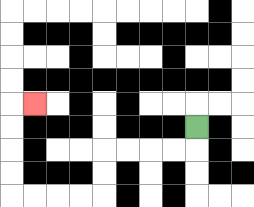{'start': '[8, 5]', 'end': '[1, 4]', 'path_directions': 'D,L,L,L,L,D,D,L,L,L,L,U,U,U,U,R', 'path_coordinates': '[[8, 5], [8, 6], [7, 6], [6, 6], [5, 6], [4, 6], [4, 7], [4, 8], [3, 8], [2, 8], [1, 8], [0, 8], [0, 7], [0, 6], [0, 5], [0, 4], [1, 4]]'}